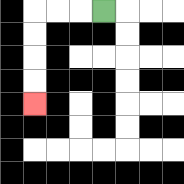{'start': '[4, 0]', 'end': '[1, 4]', 'path_directions': 'L,L,L,D,D,D,D', 'path_coordinates': '[[4, 0], [3, 0], [2, 0], [1, 0], [1, 1], [1, 2], [1, 3], [1, 4]]'}